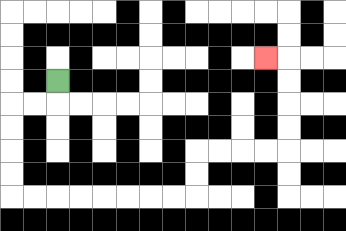{'start': '[2, 3]', 'end': '[11, 2]', 'path_directions': 'D,L,L,D,D,D,D,R,R,R,R,R,R,R,R,U,U,R,R,R,R,U,U,U,U,L', 'path_coordinates': '[[2, 3], [2, 4], [1, 4], [0, 4], [0, 5], [0, 6], [0, 7], [0, 8], [1, 8], [2, 8], [3, 8], [4, 8], [5, 8], [6, 8], [7, 8], [8, 8], [8, 7], [8, 6], [9, 6], [10, 6], [11, 6], [12, 6], [12, 5], [12, 4], [12, 3], [12, 2], [11, 2]]'}